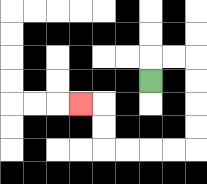{'start': '[6, 3]', 'end': '[3, 4]', 'path_directions': 'U,R,R,D,D,D,D,L,L,L,L,U,U,L', 'path_coordinates': '[[6, 3], [6, 2], [7, 2], [8, 2], [8, 3], [8, 4], [8, 5], [8, 6], [7, 6], [6, 6], [5, 6], [4, 6], [4, 5], [4, 4], [3, 4]]'}